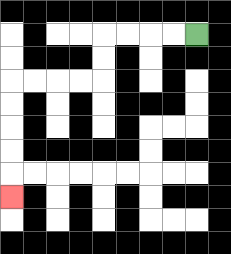{'start': '[8, 1]', 'end': '[0, 8]', 'path_directions': 'L,L,L,L,D,D,L,L,L,L,D,D,D,D,D', 'path_coordinates': '[[8, 1], [7, 1], [6, 1], [5, 1], [4, 1], [4, 2], [4, 3], [3, 3], [2, 3], [1, 3], [0, 3], [0, 4], [0, 5], [0, 6], [0, 7], [0, 8]]'}